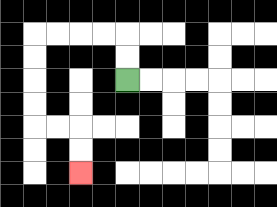{'start': '[5, 3]', 'end': '[3, 7]', 'path_directions': 'U,U,L,L,L,L,D,D,D,D,R,R,D,D', 'path_coordinates': '[[5, 3], [5, 2], [5, 1], [4, 1], [3, 1], [2, 1], [1, 1], [1, 2], [1, 3], [1, 4], [1, 5], [2, 5], [3, 5], [3, 6], [3, 7]]'}